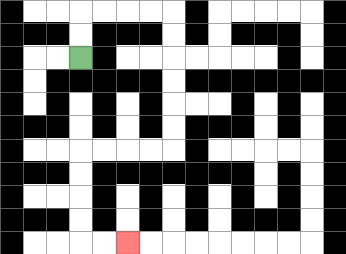{'start': '[3, 2]', 'end': '[5, 10]', 'path_directions': 'U,U,R,R,R,R,D,D,D,D,D,D,L,L,L,L,D,D,D,D,R,R', 'path_coordinates': '[[3, 2], [3, 1], [3, 0], [4, 0], [5, 0], [6, 0], [7, 0], [7, 1], [7, 2], [7, 3], [7, 4], [7, 5], [7, 6], [6, 6], [5, 6], [4, 6], [3, 6], [3, 7], [3, 8], [3, 9], [3, 10], [4, 10], [5, 10]]'}